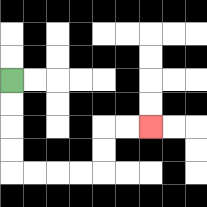{'start': '[0, 3]', 'end': '[6, 5]', 'path_directions': 'D,D,D,D,R,R,R,R,U,U,R,R', 'path_coordinates': '[[0, 3], [0, 4], [0, 5], [0, 6], [0, 7], [1, 7], [2, 7], [3, 7], [4, 7], [4, 6], [4, 5], [5, 5], [6, 5]]'}